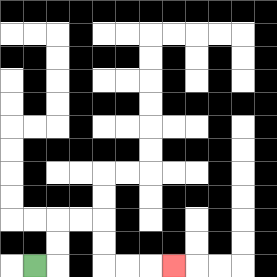{'start': '[1, 11]', 'end': '[7, 11]', 'path_directions': 'R,U,U,R,R,D,D,R,R,R', 'path_coordinates': '[[1, 11], [2, 11], [2, 10], [2, 9], [3, 9], [4, 9], [4, 10], [4, 11], [5, 11], [6, 11], [7, 11]]'}